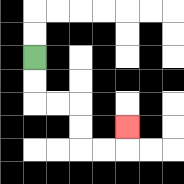{'start': '[1, 2]', 'end': '[5, 5]', 'path_directions': 'D,D,R,R,D,D,R,R,U', 'path_coordinates': '[[1, 2], [1, 3], [1, 4], [2, 4], [3, 4], [3, 5], [3, 6], [4, 6], [5, 6], [5, 5]]'}